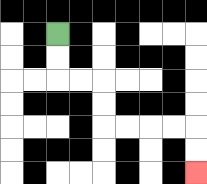{'start': '[2, 1]', 'end': '[8, 7]', 'path_directions': 'D,D,R,R,D,D,R,R,R,R,D,D', 'path_coordinates': '[[2, 1], [2, 2], [2, 3], [3, 3], [4, 3], [4, 4], [4, 5], [5, 5], [6, 5], [7, 5], [8, 5], [8, 6], [8, 7]]'}